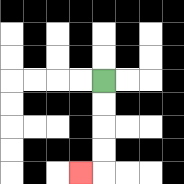{'start': '[4, 3]', 'end': '[3, 7]', 'path_directions': 'D,D,D,D,L', 'path_coordinates': '[[4, 3], [4, 4], [4, 5], [4, 6], [4, 7], [3, 7]]'}